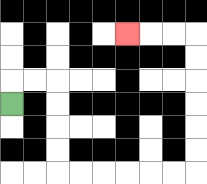{'start': '[0, 4]', 'end': '[5, 1]', 'path_directions': 'U,R,R,D,D,D,D,R,R,R,R,R,R,U,U,U,U,U,U,L,L,L', 'path_coordinates': '[[0, 4], [0, 3], [1, 3], [2, 3], [2, 4], [2, 5], [2, 6], [2, 7], [3, 7], [4, 7], [5, 7], [6, 7], [7, 7], [8, 7], [8, 6], [8, 5], [8, 4], [8, 3], [8, 2], [8, 1], [7, 1], [6, 1], [5, 1]]'}